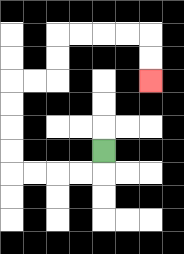{'start': '[4, 6]', 'end': '[6, 3]', 'path_directions': 'D,L,L,L,L,U,U,U,U,R,R,U,U,R,R,R,R,D,D', 'path_coordinates': '[[4, 6], [4, 7], [3, 7], [2, 7], [1, 7], [0, 7], [0, 6], [0, 5], [0, 4], [0, 3], [1, 3], [2, 3], [2, 2], [2, 1], [3, 1], [4, 1], [5, 1], [6, 1], [6, 2], [6, 3]]'}